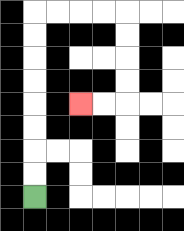{'start': '[1, 8]', 'end': '[3, 4]', 'path_directions': 'U,U,U,U,U,U,U,U,R,R,R,R,D,D,D,D,L,L', 'path_coordinates': '[[1, 8], [1, 7], [1, 6], [1, 5], [1, 4], [1, 3], [1, 2], [1, 1], [1, 0], [2, 0], [3, 0], [4, 0], [5, 0], [5, 1], [5, 2], [5, 3], [5, 4], [4, 4], [3, 4]]'}